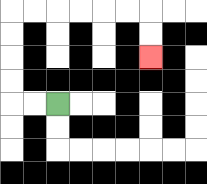{'start': '[2, 4]', 'end': '[6, 2]', 'path_directions': 'L,L,U,U,U,U,R,R,R,R,R,R,D,D', 'path_coordinates': '[[2, 4], [1, 4], [0, 4], [0, 3], [0, 2], [0, 1], [0, 0], [1, 0], [2, 0], [3, 0], [4, 0], [5, 0], [6, 0], [6, 1], [6, 2]]'}